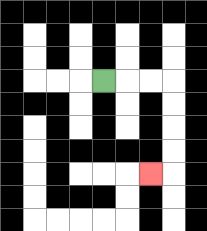{'start': '[4, 3]', 'end': '[6, 7]', 'path_directions': 'R,R,R,D,D,D,D,L', 'path_coordinates': '[[4, 3], [5, 3], [6, 3], [7, 3], [7, 4], [7, 5], [7, 6], [7, 7], [6, 7]]'}